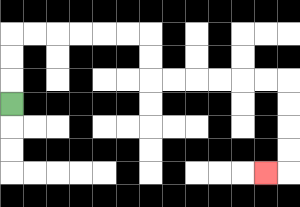{'start': '[0, 4]', 'end': '[11, 7]', 'path_directions': 'U,U,U,R,R,R,R,R,R,D,D,R,R,R,R,R,R,D,D,D,D,L', 'path_coordinates': '[[0, 4], [0, 3], [0, 2], [0, 1], [1, 1], [2, 1], [3, 1], [4, 1], [5, 1], [6, 1], [6, 2], [6, 3], [7, 3], [8, 3], [9, 3], [10, 3], [11, 3], [12, 3], [12, 4], [12, 5], [12, 6], [12, 7], [11, 7]]'}